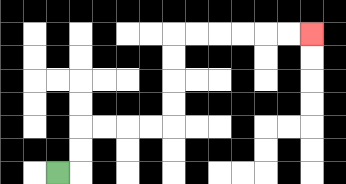{'start': '[2, 7]', 'end': '[13, 1]', 'path_directions': 'R,U,U,R,R,R,R,U,U,U,U,R,R,R,R,R,R', 'path_coordinates': '[[2, 7], [3, 7], [3, 6], [3, 5], [4, 5], [5, 5], [6, 5], [7, 5], [7, 4], [7, 3], [7, 2], [7, 1], [8, 1], [9, 1], [10, 1], [11, 1], [12, 1], [13, 1]]'}